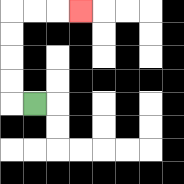{'start': '[1, 4]', 'end': '[3, 0]', 'path_directions': 'L,U,U,U,U,R,R,R', 'path_coordinates': '[[1, 4], [0, 4], [0, 3], [0, 2], [0, 1], [0, 0], [1, 0], [2, 0], [3, 0]]'}